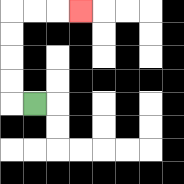{'start': '[1, 4]', 'end': '[3, 0]', 'path_directions': 'L,U,U,U,U,R,R,R', 'path_coordinates': '[[1, 4], [0, 4], [0, 3], [0, 2], [0, 1], [0, 0], [1, 0], [2, 0], [3, 0]]'}